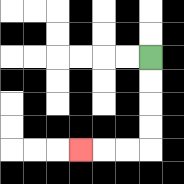{'start': '[6, 2]', 'end': '[3, 6]', 'path_directions': 'D,D,D,D,L,L,L', 'path_coordinates': '[[6, 2], [6, 3], [6, 4], [6, 5], [6, 6], [5, 6], [4, 6], [3, 6]]'}